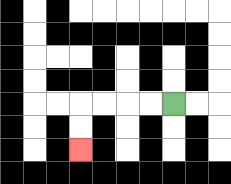{'start': '[7, 4]', 'end': '[3, 6]', 'path_directions': 'L,L,L,L,D,D', 'path_coordinates': '[[7, 4], [6, 4], [5, 4], [4, 4], [3, 4], [3, 5], [3, 6]]'}